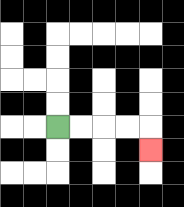{'start': '[2, 5]', 'end': '[6, 6]', 'path_directions': 'R,R,R,R,D', 'path_coordinates': '[[2, 5], [3, 5], [4, 5], [5, 5], [6, 5], [6, 6]]'}